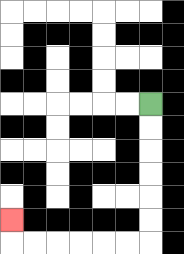{'start': '[6, 4]', 'end': '[0, 9]', 'path_directions': 'D,D,D,D,D,D,L,L,L,L,L,L,U', 'path_coordinates': '[[6, 4], [6, 5], [6, 6], [6, 7], [6, 8], [6, 9], [6, 10], [5, 10], [4, 10], [3, 10], [2, 10], [1, 10], [0, 10], [0, 9]]'}